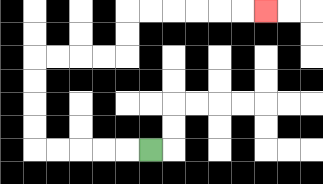{'start': '[6, 6]', 'end': '[11, 0]', 'path_directions': 'L,L,L,L,L,U,U,U,U,R,R,R,R,U,U,R,R,R,R,R,R', 'path_coordinates': '[[6, 6], [5, 6], [4, 6], [3, 6], [2, 6], [1, 6], [1, 5], [1, 4], [1, 3], [1, 2], [2, 2], [3, 2], [4, 2], [5, 2], [5, 1], [5, 0], [6, 0], [7, 0], [8, 0], [9, 0], [10, 0], [11, 0]]'}